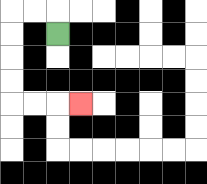{'start': '[2, 1]', 'end': '[3, 4]', 'path_directions': 'U,L,L,D,D,D,D,R,R,R', 'path_coordinates': '[[2, 1], [2, 0], [1, 0], [0, 0], [0, 1], [0, 2], [0, 3], [0, 4], [1, 4], [2, 4], [3, 4]]'}